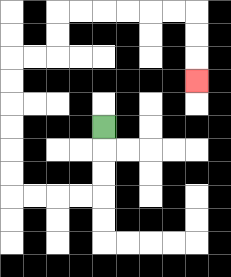{'start': '[4, 5]', 'end': '[8, 3]', 'path_directions': 'D,D,D,L,L,L,L,U,U,U,U,U,U,R,R,U,U,R,R,R,R,R,R,D,D,D', 'path_coordinates': '[[4, 5], [4, 6], [4, 7], [4, 8], [3, 8], [2, 8], [1, 8], [0, 8], [0, 7], [0, 6], [0, 5], [0, 4], [0, 3], [0, 2], [1, 2], [2, 2], [2, 1], [2, 0], [3, 0], [4, 0], [5, 0], [6, 0], [7, 0], [8, 0], [8, 1], [8, 2], [8, 3]]'}